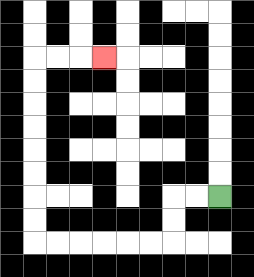{'start': '[9, 8]', 'end': '[4, 2]', 'path_directions': 'L,L,D,D,L,L,L,L,L,L,U,U,U,U,U,U,U,U,R,R,R', 'path_coordinates': '[[9, 8], [8, 8], [7, 8], [7, 9], [7, 10], [6, 10], [5, 10], [4, 10], [3, 10], [2, 10], [1, 10], [1, 9], [1, 8], [1, 7], [1, 6], [1, 5], [1, 4], [1, 3], [1, 2], [2, 2], [3, 2], [4, 2]]'}